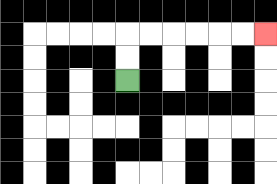{'start': '[5, 3]', 'end': '[11, 1]', 'path_directions': 'U,U,R,R,R,R,R,R', 'path_coordinates': '[[5, 3], [5, 2], [5, 1], [6, 1], [7, 1], [8, 1], [9, 1], [10, 1], [11, 1]]'}